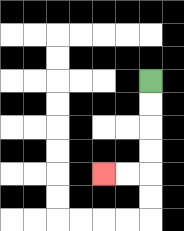{'start': '[6, 3]', 'end': '[4, 7]', 'path_directions': 'D,D,D,D,L,L', 'path_coordinates': '[[6, 3], [6, 4], [6, 5], [6, 6], [6, 7], [5, 7], [4, 7]]'}